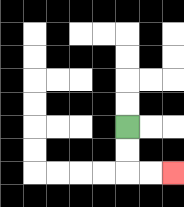{'start': '[5, 5]', 'end': '[7, 7]', 'path_directions': 'D,D,R,R', 'path_coordinates': '[[5, 5], [5, 6], [5, 7], [6, 7], [7, 7]]'}